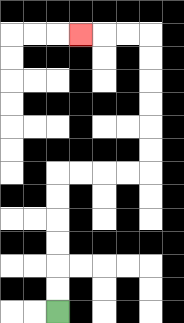{'start': '[2, 13]', 'end': '[3, 1]', 'path_directions': 'U,U,U,U,U,U,R,R,R,R,U,U,U,U,U,U,L,L,L', 'path_coordinates': '[[2, 13], [2, 12], [2, 11], [2, 10], [2, 9], [2, 8], [2, 7], [3, 7], [4, 7], [5, 7], [6, 7], [6, 6], [6, 5], [6, 4], [6, 3], [6, 2], [6, 1], [5, 1], [4, 1], [3, 1]]'}